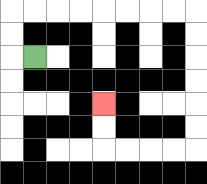{'start': '[1, 2]', 'end': '[4, 4]', 'path_directions': 'L,U,U,R,R,R,R,R,R,R,R,D,D,D,D,D,D,L,L,L,L,U,U', 'path_coordinates': '[[1, 2], [0, 2], [0, 1], [0, 0], [1, 0], [2, 0], [3, 0], [4, 0], [5, 0], [6, 0], [7, 0], [8, 0], [8, 1], [8, 2], [8, 3], [8, 4], [8, 5], [8, 6], [7, 6], [6, 6], [5, 6], [4, 6], [4, 5], [4, 4]]'}